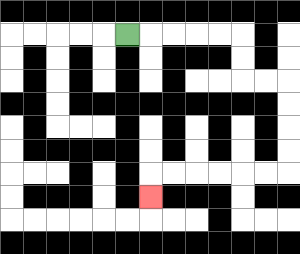{'start': '[5, 1]', 'end': '[6, 8]', 'path_directions': 'R,R,R,R,R,D,D,R,R,D,D,D,D,L,L,L,L,L,L,D', 'path_coordinates': '[[5, 1], [6, 1], [7, 1], [8, 1], [9, 1], [10, 1], [10, 2], [10, 3], [11, 3], [12, 3], [12, 4], [12, 5], [12, 6], [12, 7], [11, 7], [10, 7], [9, 7], [8, 7], [7, 7], [6, 7], [6, 8]]'}